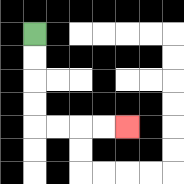{'start': '[1, 1]', 'end': '[5, 5]', 'path_directions': 'D,D,D,D,R,R,R,R', 'path_coordinates': '[[1, 1], [1, 2], [1, 3], [1, 4], [1, 5], [2, 5], [3, 5], [4, 5], [5, 5]]'}